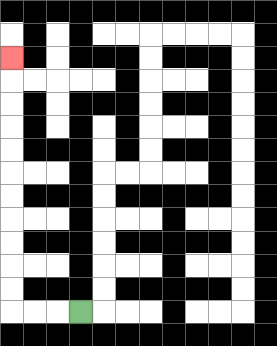{'start': '[3, 13]', 'end': '[0, 2]', 'path_directions': 'L,L,L,U,U,U,U,U,U,U,U,U,U,U', 'path_coordinates': '[[3, 13], [2, 13], [1, 13], [0, 13], [0, 12], [0, 11], [0, 10], [0, 9], [0, 8], [0, 7], [0, 6], [0, 5], [0, 4], [0, 3], [0, 2]]'}